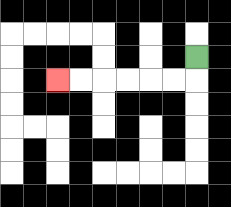{'start': '[8, 2]', 'end': '[2, 3]', 'path_directions': 'D,L,L,L,L,L,L', 'path_coordinates': '[[8, 2], [8, 3], [7, 3], [6, 3], [5, 3], [4, 3], [3, 3], [2, 3]]'}